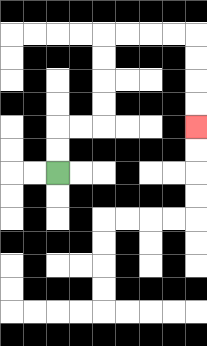{'start': '[2, 7]', 'end': '[8, 5]', 'path_directions': 'U,U,R,R,U,U,U,U,R,R,R,R,D,D,D,D', 'path_coordinates': '[[2, 7], [2, 6], [2, 5], [3, 5], [4, 5], [4, 4], [4, 3], [4, 2], [4, 1], [5, 1], [6, 1], [7, 1], [8, 1], [8, 2], [8, 3], [8, 4], [8, 5]]'}